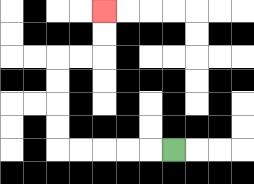{'start': '[7, 6]', 'end': '[4, 0]', 'path_directions': 'L,L,L,L,L,U,U,U,U,R,R,U,U', 'path_coordinates': '[[7, 6], [6, 6], [5, 6], [4, 6], [3, 6], [2, 6], [2, 5], [2, 4], [2, 3], [2, 2], [3, 2], [4, 2], [4, 1], [4, 0]]'}